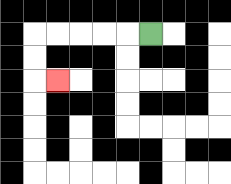{'start': '[6, 1]', 'end': '[2, 3]', 'path_directions': 'L,L,L,L,L,D,D,R', 'path_coordinates': '[[6, 1], [5, 1], [4, 1], [3, 1], [2, 1], [1, 1], [1, 2], [1, 3], [2, 3]]'}